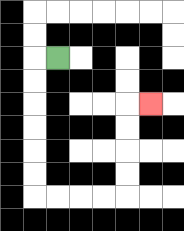{'start': '[2, 2]', 'end': '[6, 4]', 'path_directions': 'L,D,D,D,D,D,D,R,R,R,R,U,U,U,U,R', 'path_coordinates': '[[2, 2], [1, 2], [1, 3], [1, 4], [1, 5], [1, 6], [1, 7], [1, 8], [2, 8], [3, 8], [4, 8], [5, 8], [5, 7], [5, 6], [5, 5], [5, 4], [6, 4]]'}